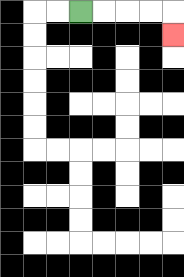{'start': '[3, 0]', 'end': '[7, 1]', 'path_directions': 'R,R,R,R,D', 'path_coordinates': '[[3, 0], [4, 0], [5, 0], [6, 0], [7, 0], [7, 1]]'}